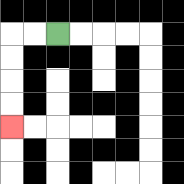{'start': '[2, 1]', 'end': '[0, 5]', 'path_directions': 'L,L,D,D,D,D', 'path_coordinates': '[[2, 1], [1, 1], [0, 1], [0, 2], [0, 3], [0, 4], [0, 5]]'}